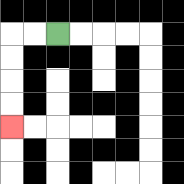{'start': '[2, 1]', 'end': '[0, 5]', 'path_directions': 'L,L,D,D,D,D', 'path_coordinates': '[[2, 1], [1, 1], [0, 1], [0, 2], [0, 3], [0, 4], [0, 5]]'}